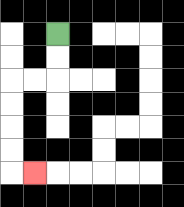{'start': '[2, 1]', 'end': '[1, 7]', 'path_directions': 'D,D,L,L,D,D,D,D,R', 'path_coordinates': '[[2, 1], [2, 2], [2, 3], [1, 3], [0, 3], [0, 4], [0, 5], [0, 6], [0, 7], [1, 7]]'}